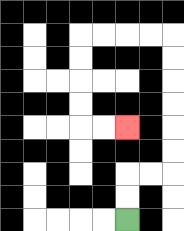{'start': '[5, 9]', 'end': '[5, 5]', 'path_directions': 'U,U,R,R,U,U,U,U,U,U,L,L,L,L,D,D,D,D,R,R', 'path_coordinates': '[[5, 9], [5, 8], [5, 7], [6, 7], [7, 7], [7, 6], [7, 5], [7, 4], [7, 3], [7, 2], [7, 1], [6, 1], [5, 1], [4, 1], [3, 1], [3, 2], [3, 3], [3, 4], [3, 5], [4, 5], [5, 5]]'}